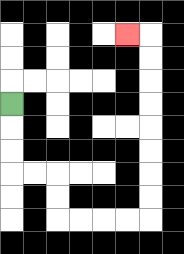{'start': '[0, 4]', 'end': '[5, 1]', 'path_directions': 'D,D,D,R,R,D,D,R,R,R,R,U,U,U,U,U,U,U,U,L', 'path_coordinates': '[[0, 4], [0, 5], [0, 6], [0, 7], [1, 7], [2, 7], [2, 8], [2, 9], [3, 9], [4, 9], [5, 9], [6, 9], [6, 8], [6, 7], [6, 6], [6, 5], [6, 4], [6, 3], [6, 2], [6, 1], [5, 1]]'}